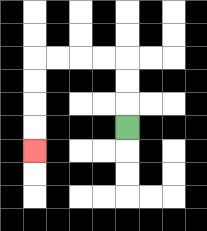{'start': '[5, 5]', 'end': '[1, 6]', 'path_directions': 'U,U,U,L,L,L,L,D,D,D,D', 'path_coordinates': '[[5, 5], [5, 4], [5, 3], [5, 2], [4, 2], [3, 2], [2, 2], [1, 2], [1, 3], [1, 4], [1, 5], [1, 6]]'}